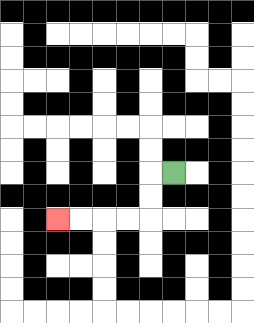{'start': '[7, 7]', 'end': '[2, 9]', 'path_directions': 'L,D,D,L,L,L,L', 'path_coordinates': '[[7, 7], [6, 7], [6, 8], [6, 9], [5, 9], [4, 9], [3, 9], [2, 9]]'}